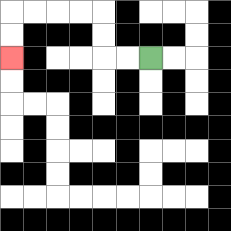{'start': '[6, 2]', 'end': '[0, 2]', 'path_directions': 'L,L,U,U,L,L,L,L,D,D', 'path_coordinates': '[[6, 2], [5, 2], [4, 2], [4, 1], [4, 0], [3, 0], [2, 0], [1, 0], [0, 0], [0, 1], [0, 2]]'}